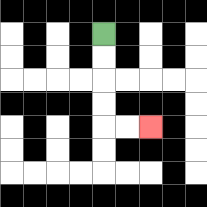{'start': '[4, 1]', 'end': '[6, 5]', 'path_directions': 'D,D,D,D,R,R', 'path_coordinates': '[[4, 1], [4, 2], [4, 3], [4, 4], [4, 5], [5, 5], [6, 5]]'}